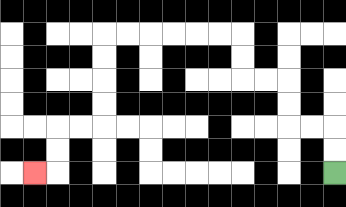{'start': '[14, 7]', 'end': '[1, 7]', 'path_directions': 'U,U,L,L,U,U,L,L,U,U,L,L,L,L,L,L,D,D,D,D,L,L,D,D,L', 'path_coordinates': '[[14, 7], [14, 6], [14, 5], [13, 5], [12, 5], [12, 4], [12, 3], [11, 3], [10, 3], [10, 2], [10, 1], [9, 1], [8, 1], [7, 1], [6, 1], [5, 1], [4, 1], [4, 2], [4, 3], [4, 4], [4, 5], [3, 5], [2, 5], [2, 6], [2, 7], [1, 7]]'}